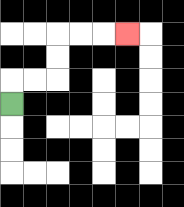{'start': '[0, 4]', 'end': '[5, 1]', 'path_directions': 'U,R,R,U,U,R,R,R', 'path_coordinates': '[[0, 4], [0, 3], [1, 3], [2, 3], [2, 2], [2, 1], [3, 1], [4, 1], [5, 1]]'}